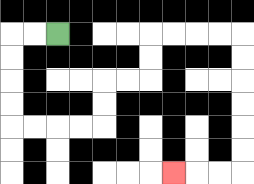{'start': '[2, 1]', 'end': '[7, 7]', 'path_directions': 'L,L,D,D,D,D,R,R,R,R,U,U,R,R,U,U,R,R,R,R,D,D,D,D,D,D,L,L,L', 'path_coordinates': '[[2, 1], [1, 1], [0, 1], [0, 2], [0, 3], [0, 4], [0, 5], [1, 5], [2, 5], [3, 5], [4, 5], [4, 4], [4, 3], [5, 3], [6, 3], [6, 2], [6, 1], [7, 1], [8, 1], [9, 1], [10, 1], [10, 2], [10, 3], [10, 4], [10, 5], [10, 6], [10, 7], [9, 7], [8, 7], [7, 7]]'}